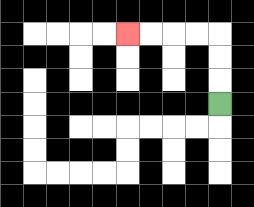{'start': '[9, 4]', 'end': '[5, 1]', 'path_directions': 'U,U,U,L,L,L,L', 'path_coordinates': '[[9, 4], [9, 3], [9, 2], [9, 1], [8, 1], [7, 1], [6, 1], [5, 1]]'}